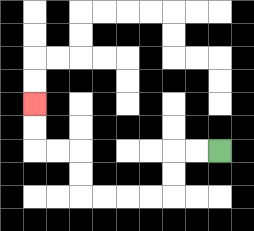{'start': '[9, 6]', 'end': '[1, 4]', 'path_directions': 'L,L,D,D,L,L,L,L,U,U,L,L,U,U', 'path_coordinates': '[[9, 6], [8, 6], [7, 6], [7, 7], [7, 8], [6, 8], [5, 8], [4, 8], [3, 8], [3, 7], [3, 6], [2, 6], [1, 6], [1, 5], [1, 4]]'}